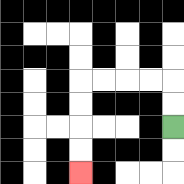{'start': '[7, 5]', 'end': '[3, 7]', 'path_directions': 'U,U,L,L,L,L,D,D,D,D', 'path_coordinates': '[[7, 5], [7, 4], [7, 3], [6, 3], [5, 3], [4, 3], [3, 3], [3, 4], [3, 5], [3, 6], [3, 7]]'}